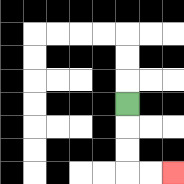{'start': '[5, 4]', 'end': '[7, 7]', 'path_directions': 'D,D,D,R,R', 'path_coordinates': '[[5, 4], [5, 5], [5, 6], [5, 7], [6, 7], [7, 7]]'}